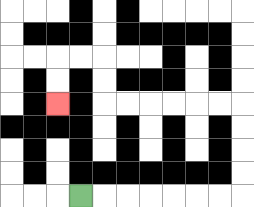{'start': '[3, 8]', 'end': '[2, 4]', 'path_directions': 'R,R,R,R,R,R,R,U,U,U,U,L,L,L,L,L,L,U,U,L,L,D,D', 'path_coordinates': '[[3, 8], [4, 8], [5, 8], [6, 8], [7, 8], [8, 8], [9, 8], [10, 8], [10, 7], [10, 6], [10, 5], [10, 4], [9, 4], [8, 4], [7, 4], [6, 4], [5, 4], [4, 4], [4, 3], [4, 2], [3, 2], [2, 2], [2, 3], [2, 4]]'}